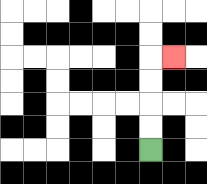{'start': '[6, 6]', 'end': '[7, 2]', 'path_directions': 'U,U,U,U,R', 'path_coordinates': '[[6, 6], [6, 5], [6, 4], [6, 3], [6, 2], [7, 2]]'}